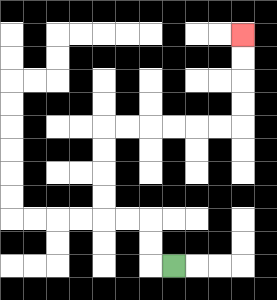{'start': '[7, 11]', 'end': '[10, 1]', 'path_directions': 'L,U,U,L,L,U,U,U,U,R,R,R,R,R,R,U,U,U,U', 'path_coordinates': '[[7, 11], [6, 11], [6, 10], [6, 9], [5, 9], [4, 9], [4, 8], [4, 7], [4, 6], [4, 5], [5, 5], [6, 5], [7, 5], [8, 5], [9, 5], [10, 5], [10, 4], [10, 3], [10, 2], [10, 1]]'}